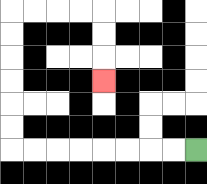{'start': '[8, 6]', 'end': '[4, 3]', 'path_directions': 'L,L,L,L,L,L,L,L,U,U,U,U,U,U,R,R,R,R,D,D,D', 'path_coordinates': '[[8, 6], [7, 6], [6, 6], [5, 6], [4, 6], [3, 6], [2, 6], [1, 6], [0, 6], [0, 5], [0, 4], [0, 3], [0, 2], [0, 1], [0, 0], [1, 0], [2, 0], [3, 0], [4, 0], [4, 1], [4, 2], [4, 3]]'}